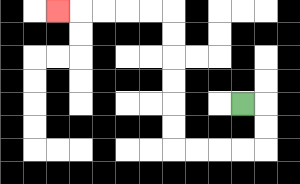{'start': '[10, 4]', 'end': '[2, 0]', 'path_directions': 'R,D,D,L,L,L,L,U,U,U,U,U,U,L,L,L,L,L', 'path_coordinates': '[[10, 4], [11, 4], [11, 5], [11, 6], [10, 6], [9, 6], [8, 6], [7, 6], [7, 5], [7, 4], [7, 3], [7, 2], [7, 1], [7, 0], [6, 0], [5, 0], [4, 0], [3, 0], [2, 0]]'}